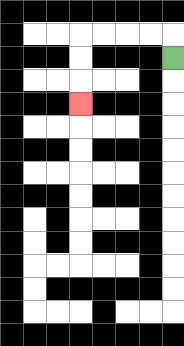{'start': '[7, 2]', 'end': '[3, 4]', 'path_directions': 'U,L,L,L,L,D,D,D', 'path_coordinates': '[[7, 2], [7, 1], [6, 1], [5, 1], [4, 1], [3, 1], [3, 2], [3, 3], [3, 4]]'}